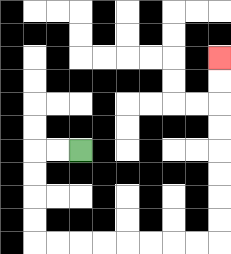{'start': '[3, 6]', 'end': '[9, 2]', 'path_directions': 'L,L,D,D,D,D,R,R,R,R,R,R,R,R,U,U,U,U,U,U,U,U', 'path_coordinates': '[[3, 6], [2, 6], [1, 6], [1, 7], [1, 8], [1, 9], [1, 10], [2, 10], [3, 10], [4, 10], [5, 10], [6, 10], [7, 10], [8, 10], [9, 10], [9, 9], [9, 8], [9, 7], [9, 6], [9, 5], [9, 4], [9, 3], [9, 2]]'}